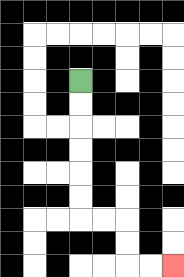{'start': '[3, 3]', 'end': '[7, 11]', 'path_directions': 'D,D,D,D,D,D,R,R,D,D,R,R', 'path_coordinates': '[[3, 3], [3, 4], [3, 5], [3, 6], [3, 7], [3, 8], [3, 9], [4, 9], [5, 9], [5, 10], [5, 11], [6, 11], [7, 11]]'}